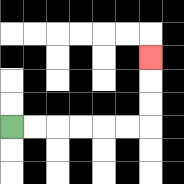{'start': '[0, 5]', 'end': '[6, 2]', 'path_directions': 'R,R,R,R,R,R,U,U,U', 'path_coordinates': '[[0, 5], [1, 5], [2, 5], [3, 5], [4, 5], [5, 5], [6, 5], [6, 4], [6, 3], [6, 2]]'}